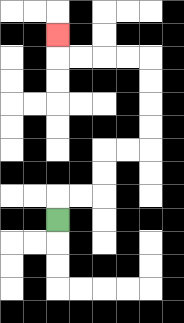{'start': '[2, 9]', 'end': '[2, 1]', 'path_directions': 'U,R,R,U,U,R,R,U,U,U,U,L,L,L,L,U', 'path_coordinates': '[[2, 9], [2, 8], [3, 8], [4, 8], [4, 7], [4, 6], [5, 6], [6, 6], [6, 5], [6, 4], [6, 3], [6, 2], [5, 2], [4, 2], [3, 2], [2, 2], [2, 1]]'}